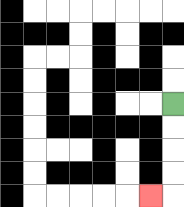{'start': '[7, 4]', 'end': '[6, 8]', 'path_directions': 'D,D,D,D,L', 'path_coordinates': '[[7, 4], [7, 5], [7, 6], [7, 7], [7, 8], [6, 8]]'}